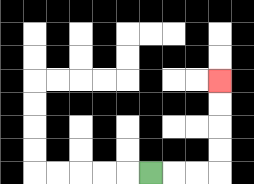{'start': '[6, 7]', 'end': '[9, 3]', 'path_directions': 'R,R,R,U,U,U,U', 'path_coordinates': '[[6, 7], [7, 7], [8, 7], [9, 7], [9, 6], [9, 5], [9, 4], [9, 3]]'}